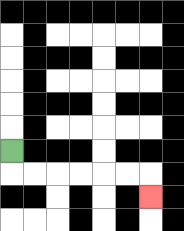{'start': '[0, 6]', 'end': '[6, 8]', 'path_directions': 'D,R,R,R,R,R,R,D', 'path_coordinates': '[[0, 6], [0, 7], [1, 7], [2, 7], [3, 7], [4, 7], [5, 7], [6, 7], [6, 8]]'}